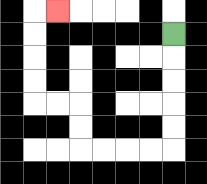{'start': '[7, 1]', 'end': '[2, 0]', 'path_directions': 'D,D,D,D,D,L,L,L,L,U,U,L,L,U,U,U,U,R', 'path_coordinates': '[[7, 1], [7, 2], [7, 3], [7, 4], [7, 5], [7, 6], [6, 6], [5, 6], [4, 6], [3, 6], [3, 5], [3, 4], [2, 4], [1, 4], [1, 3], [1, 2], [1, 1], [1, 0], [2, 0]]'}